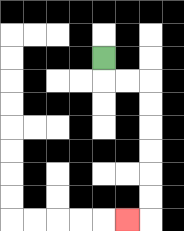{'start': '[4, 2]', 'end': '[5, 9]', 'path_directions': 'D,R,R,D,D,D,D,D,D,L', 'path_coordinates': '[[4, 2], [4, 3], [5, 3], [6, 3], [6, 4], [6, 5], [6, 6], [6, 7], [6, 8], [6, 9], [5, 9]]'}